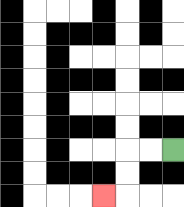{'start': '[7, 6]', 'end': '[4, 8]', 'path_directions': 'L,L,D,D,L', 'path_coordinates': '[[7, 6], [6, 6], [5, 6], [5, 7], [5, 8], [4, 8]]'}